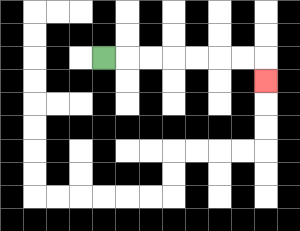{'start': '[4, 2]', 'end': '[11, 3]', 'path_directions': 'R,R,R,R,R,R,R,D', 'path_coordinates': '[[4, 2], [5, 2], [6, 2], [7, 2], [8, 2], [9, 2], [10, 2], [11, 2], [11, 3]]'}